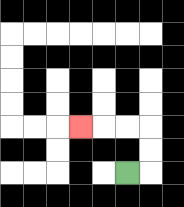{'start': '[5, 7]', 'end': '[3, 5]', 'path_directions': 'R,U,U,L,L,L', 'path_coordinates': '[[5, 7], [6, 7], [6, 6], [6, 5], [5, 5], [4, 5], [3, 5]]'}